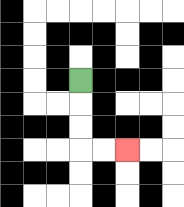{'start': '[3, 3]', 'end': '[5, 6]', 'path_directions': 'D,D,D,R,R', 'path_coordinates': '[[3, 3], [3, 4], [3, 5], [3, 6], [4, 6], [5, 6]]'}